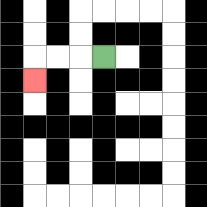{'start': '[4, 2]', 'end': '[1, 3]', 'path_directions': 'L,L,L,D', 'path_coordinates': '[[4, 2], [3, 2], [2, 2], [1, 2], [1, 3]]'}